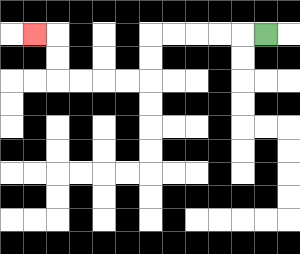{'start': '[11, 1]', 'end': '[1, 1]', 'path_directions': 'L,L,L,L,L,D,D,L,L,L,L,U,U,L', 'path_coordinates': '[[11, 1], [10, 1], [9, 1], [8, 1], [7, 1], [6, 1], [6, 2], [6, 3], [5, 3], [4, 3], [3, 3], [2, 3], [2, 2], [2, 1], [1, 1]]'}